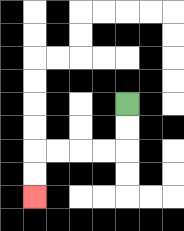{'start': '[5, 4]', 'end': '[1, 8]', 'path_directions': 'D,D,L,L,L,L,D,D', 'path_coordinates': '[[5, 4], [5, 5], [5, 6], [4, 6], [3, 6], [2, 6], [1, 6], [1, 7], [1, 8]]'}